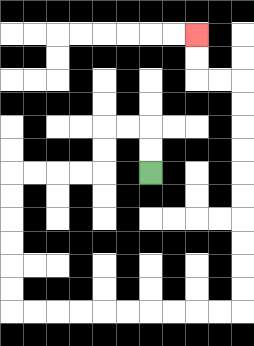{'start': '[6, 7]', 'end': '[8, 1]', 'path_directions': 'U,U,L,L,D,D,L,L,L,L,D,D,D,D,D,D,R,R,R,R,R,R,R,R,R,R,U,U,U,U,U,U,U,U,U,U,L,L,U,U', 'path_coordinates': '[[6, 7], [6, 6], [6, 5], [5, 5], [4, 5], [4, 6], [4, 7], [3, 7], [2, 7], [1, 7], [0, 7], [0, 8], [0, 9], [0, 10], [0, 11], [0, 12], [0, 13], [1, 13], [2, 13], [3, 13], [4, 13], [5, 13], [6, 13], [7, 13], [8, 13], [9, 13], [10, 13], [10, 12], [10, 11], [10, 10], [10, 9], [10, 8], [10, 7], [10, 6], [10, 5], [10, 4], [10, 3], [9, 3], [8, 3], [8, 2], [8, 1]]'}